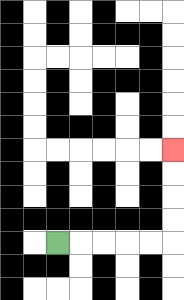{'start': '[2, 10]', 'end': '[7, 6]', 'path_directions': 'R,R,R,R,R,U,U,U,U', 'path_coordinates': '[[2, 10], [3, 10], [4, 10], [5, 10], [6, 10], [7, 10], [7, 9], [7, 8], [7, 7], [7, 6]]'}